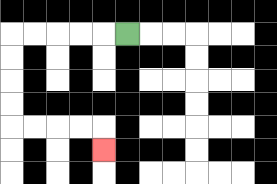{'start': '[5, 1]', 'end': '[4, 6]', 'path_directions': 'L,L,L,L,L,D,D,D,D,R,R,R,R,D', 'path_coordinates': '[[5, 1], [4, 1], [3, 1], [2, 1], [1, 1], [0, 1], [0, 2], [0, 3], [0, 4], [0, 5], [1, 5], [2, 5], [3, 5], [4, 5], [4, 6]]'}